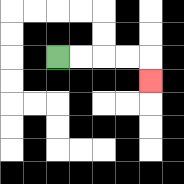{'start': '[2, 2]', 'end': '[6, 3]', 'path_directions': 'R,R,R,R,D', 'path_coordinates': '[[2, 2], [3, 2], [4, 2], [5, 2], [6, 2], [6, 3]]'}